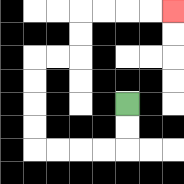{'start': '[5, 4]', 'end': '[7, 0]', 'path_directions': 'D,D,L,L,L,L,U,U,U,U,R,R,U,U,R,R,R,R', 'path_coordinates': '[[5, 4], [5, 5], [5, 6], [4, 6], [3, 6], [2, 6], [1, 6], [1, 5], [1, 4], [1, 3], [1, 2], [2, 2], [3, 2], [3, 1], [3, 0], [4, 0], [5, 0], [6, 0], [7, 0]]'}